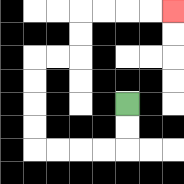{'start': '[5, 4]', 'end': '[7, 0]', 'path_directions': 'D,D,L,L,L,L,U,U,U,U,R,R,U,U,R,R,R,R', 'path_coordinates': '[[5, 4], [5, 5], [5, 6], [4, 6], [3, 6], [2, 6], [1, 6], [1, 5], [1, 4], [1, 3], [1, 2], [2, 2], [3, 2], [3, 1], [3, 0], [4, 0], [5, 0], [6, 0], [7, 0]]'}